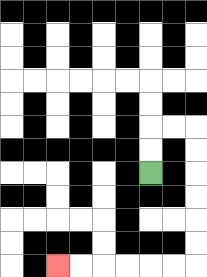{'start': '[6, 7]', 'end': '[2, 11]', 'path_directions': 'U,U,R,R,D,D,D,D,D,D,L,L,L,L,L,L', 'path_coordinates': '[[6, 7], [6, 6], [6, 5], [7, 5], [8, 5], [8, 6], [8, 7], [8, 8], [8, 9], [8, 10], [8, 11], [7, 11], [6, 11], [5, 11], [4, 11], [3, 11], [2, 11]]'}